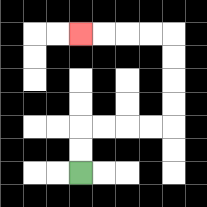{'start': '[3, 7]', 'end': '[3, 1]', 'path_directions': 'U,U,R,R,R,R,U,U,U,U,L,L,L,L', 'path_coordinates': '[[3, 7], [3, 6], [3, 5], [4, 5], [5, 5], [6, 5], [7, 5], [7, 4], [7, 3], [7, 2], [7, 1], [6, 1], [5, 1], [4, 1], [3, 1]]'}